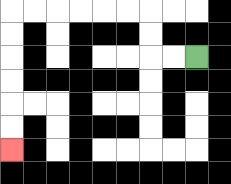{'start': '[8, 2]', 'end': '[0, 6]', 'path_directions': 'L,L,U,U,L,L,L,L,L,L,D,D,D,D,D,D', 'path_coordinates': '[[8, 2], [7, 2], [6, 2], [6, 1], [6, 0], [5, 0], [4, 0], [3, 0], [2, 0], [1, 0], [0, 0], [0, 1], [0, 2], [0, 3], [0, 4], [0, 5], [0, 6]]'}